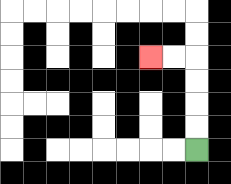{'start': '[8, 6]', 'end': '[6, 2]', 'path_directions': 'U,U,U,U,L,L', 'path_coordinates': '[[8, 6], [8, 5], [8, 4], [8, 3], [8, 2], [7, 2], [6, 2]]'}